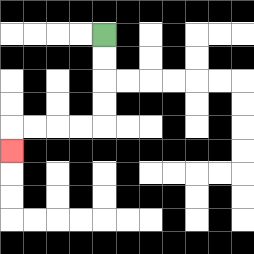{'start': '[4, 1]', 'end': '[0, 6]', 'path_directions': 'D,D,D,D,L,L,L,L,D', 'path_coordinates': '[[4, 1], [4, 2], [4, 3], [4, 4], [4, 5], [3, 5], [2, 5], [1, 5], [0, 5], [0, 6]]'}